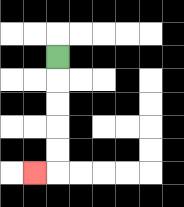{'start': '[2, 2]', 'end': '[1, 7]', 'path_directions': 'D,D,D,D,D,L', 'path_coordinates': '[[2, 2], [2, 3], [2, 4], [2, 5], [2, 6], [2, 7], [1, 7]]'}